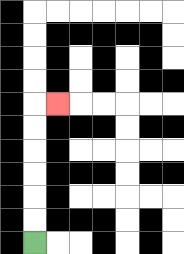{'start': '[1, 10]', 'end': '[2, 4]', 'path_directions': 'U,U,U,U,U,U,R', 'path_coordinates': '[[1, 10], [1, 9], [1, 8], [1, 7], [1, 6], [1, 5], [1, 4], [2, 4]]'}